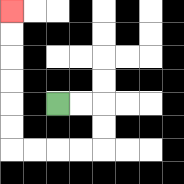{'start': '[2, 4]', 'end': '[0, 0]', 'path_directions': 'R,R,D,D,L,L,L,L,U,U,U,U,U,U', 'path_coordinates': '[[2, 4], [3, 4], [4, 4], [4, 5], [4, 6], [3, 6], [2, 6], [1, 6], [0, 6], [0, 5], [0, 4], [0, 3], [0, 2], [0, 1], [0, 0]]'}